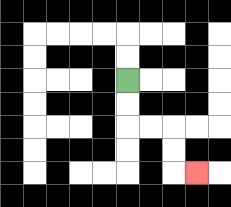{'start': '[5, 3]', 'end': '[8, 7]', 'path_directions': 'D,D,R,R,D,D,R', 'path_coordinates': '[[5, 3], [5, 4], [5, 5], [6, 5], [7, 5], [7, 6], [7, 7], [8, 7]]'}